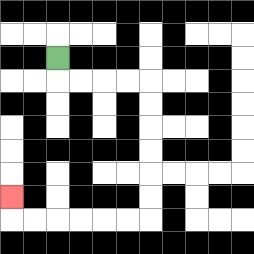{'start': '[2, 2]', 'end': '[0, 8]', 'path_directions': 'D,R,R,R,R,D,D,D,D,D,D,L,L,L,L,L,L,U', 'path_coordinates': '[[2, 2], [2, 3], [3, 3], [4, 3], [5, 3], [6, 3], [6, 4], [6, 5], [6, 6], [6, 7], [6, 8], [6, 9], [5, 9], [4, 9], [3, 9], [2, 9], [1, 9], [0, 9], [0, 8]]'}